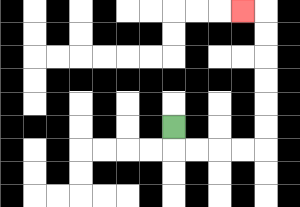{'start': '[7, 5]', 'end': '[10, 0]', 'path_directions': 'D,R,R,R,R,U,U,U,U,U,U,L', 'path_coordinates': '[[7, 5], [7, 6], [8, 6], [9, 6], [10, 6], [11, 6], [11, 5], [11, 4], [11, 3], [11, 2], [11, 1], [11, 0], [10, 0]]'}